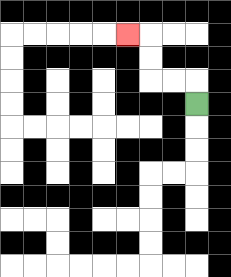{'start': '[8, 4]', 'end': '[5, 1]', 'path_directions': 'U,L,L,U,U,L', 'path_coordinates': '[[8, 4], [8, 3], [7, 3], [6, 3], [6, 2], [6, 1], [5, 1]]'}